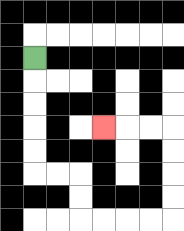{'start': '[1, 2]', 'end': '[4, 5]', 'path_directions': 'D,D,D,D,D,R,R,D,D,R,R,R,R,U,U,U,U,L,L,L', 'path_coordinates': '[[1, 2], [1, 3], [1, 4], [1, 5], [1, 6], [1, 7], [2, 7], [3, 7], [3, 8], [3, 9], [4, 9], [5, 9], [6, 9], [7, 9], [7, 8], [7, 7], [7, 6], [7, 5], [6, 5], [5, 5], [4, 5]]'}